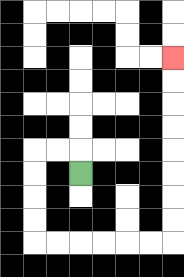{'start': '[3, 7]', 'end': '[7, 2]', 'path_directions': 'U,L,L,D,D,D,D,R,R,R,R,R,R,U,U,U,U,U,U,U,U', 'path_coordinates': '[[3, 7], [3, 6], [2, 6], [1, 6], [1, 7], [1, 8], [1, 9], [1, 10], [2, 10], [3, 10], [4, 10], [5, 10], [6, 10], [7, 10], [7, 9], [7, 8], [7, 7], [7, 6], [7, 5], [7, 4], [7, 3], [7, 2]]'}